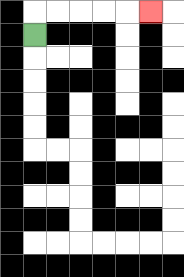{'start': '[1, 1]', 'end': '[6, 0]', 'path_directions': 'U,R,R,R,R,R', 'path_coordinates': '[[1, 1], [1, 0], [2, 0], [3, 0], [4, 0], [5, 0], [6, 0]]'}